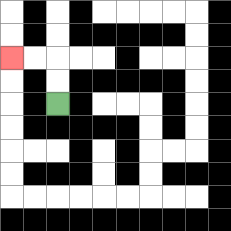{'start': '[2, 4]', 'end': '[0, 2]', 'path_directions': 'U,U,L,L', 'path_coordinates': '[[2, 4], [2, 3], [2, 2], [1, 2], [0, 2]]'}